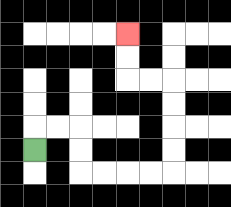{'start': '[1, 6]', 'end': '[5, 1]', 'path_directions': 'U,R,R,D,D,R,R,R,R,U,U,U,U,L,L,U,U', 'path_coordinates': '[[1, 6], [1, 5], [2, 5], [3, 5], [3, 6], [3, 7], [4, 7], [5, 7], [6, 7], [7, 7], [7, 6], [7, 5], [7, 4], [7, 3], [6, 3], [5, 3], [5, 2], [5, 1]]'}